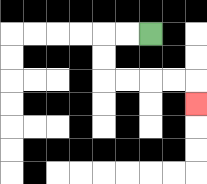{'start': '[6, 1]', 'end': '[8, 4]', 'path_directions': 'L,L,D,D,R,R,R,R,D', 'path_coordinates': '[[6, 1], [5, 1], [4, 1], [4, 2], [4, 3], [5, 3], [6, 3], [7, 3], [8, 3], [8, 4]]'}